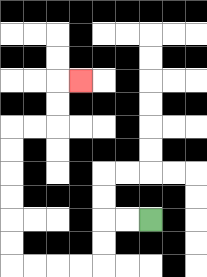{'start': '[6, 9]', 'end': '[3, 3]', 'path_directions': 'L,L,D,D,L,L,L,L,U,U,U,U,U,U,R,R,U,U,R', 'path_coordinates': '[[6, 9], [5, 9], [4, 9], [4, 10], [4, 11], [3, 11], [2, 11], [1, 11], [0, 11], [0, 10], [0, 9], [0, 8], [0, 7], [0, 6], [0, 5], [1, 5], [2, 5], [2, 4], [2, 3], [3, 3]]'}